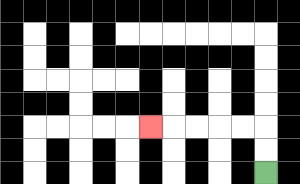{'start': '[11, 7]', 'end': '[6, 5]', 'path_directions': 'U,U,L,L,L,L,L', 'path_coordinates': '[[11, 7], [11, 6], [11, 5], [10, 5], [9, 5], [8, 5], [7, 5], [6, 5]]'}